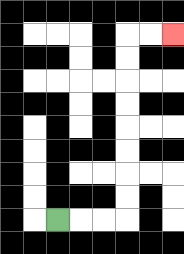{'start': '[2, 9]', 'end': '[7, 1]', 'path_directions': 'R,R,R,U,U,U,U,U,U,U,U,R,R', 'path_coordinates': '[[2, 9], [3, 9], [4, 9], [5, 9], [5, 8], [5, 7], [5, 6], [5, 5], [5, 4], [5, 3], [5, 2], [5, 1], [6, 1], [7, 1]]'}